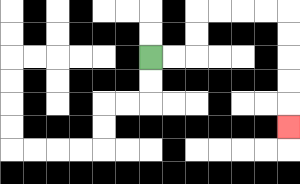{'start': '[6, 2]', 'end': '[12, 5]', 'path_directions': 'R,R,U,U,R,R,R,R,D,D,D,D,D', 'path_coordinates': '[[6, 2], [7, 2], [8, 2], [8, 1], [8, 0], [9, 0], [10, 0], [11, 0], [12, 0], [12, 1], [12, 2], [12, 3], [12, 4], [12, 5]]'}